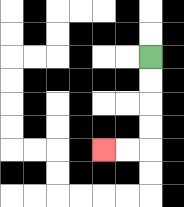{'start': '[6, 2]', 'end': '[4, 6]', 'path_directions': 'D,D,D,D,L,L', 'path_coordinates': '[[6, 2], [6, 3], [6, 4], [6, 5], [6, 6], [5, 6], [4, 6]]'}